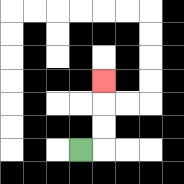{'start': '[3, 6]', 'end': '[4, 3]', 'path_directions': 'R,U,U,U', 'path_coordinates': '[[3, 6], [4, 6], [4, 5], [4, 4], [4, 3]]'}